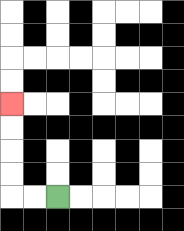{'start': '[2, 8]', 'end': '[0, 4]', 'path_directions': 'L,L,U,U,U,U', 'path_coordinates': '[[2, 8], [1, 8], [0, 8], [0, 7], [0, 6], [0, 5], [0, 4]]'}